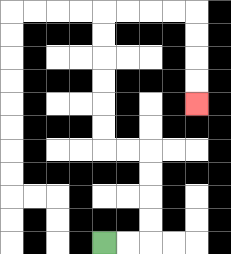{'start': '[4, 10]', 'end': '[8, 4]', 'path_directions': 'R,R,U,U,U,U,L,L,U,U,U,U,U,U,R,R,R,R,D,D,D,D', 'path_coordinates': '[[4, 10], [5, 10], [6, 10], [6, 9], [6, 8], [6, 7], [6, 6], [5, 6], [4, 6], [4, 5], [4, 4], [4, 3], [4, 2], [4, 1], [4, 0], [5, 0], [6, 0], [7, 0], [8, 0], [8, 1], [8, 2], [8, 3], [8, 4]]'}